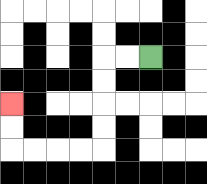{'start': '[6, 2]', 'end': '[0, 4]', 'path_directions': 'L,L,D,D,D,D,L,L,L,L,U,U', 'path_coordinates': '[[6, 2], [5, 2], [4, 2], [4, 3], [4, 4], [4, 5], [4, 6], [3, 6], [2, 6], [1, 6], [0, 6], [0, 5], [0, 4]]'}